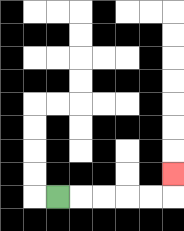{'start': '[2, 8]', 'end': '[7, 7]', 'path_directions': 'R,R,R,R,R,U', 'path_coordinates': '[[2, 8], [3, 8], [4, 8], [5, 8], [6, 8], [7, 8], [7, 7]]'}